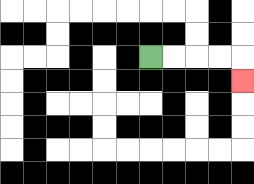{'start': '[6, 2]', 'end': '[10, 3]', 'path_directions': 'R,R,R,R,D', 'path_coordinates': '[[6, 2], [7, 2], [8, 2], [9, 2], [10, 2], [10, 3]]'}